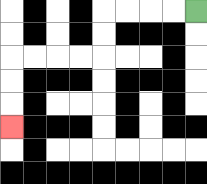{'start': '[8, 0]', 'end': '[0, 5]', 'path_directions': 'L,L,L,L,D,D,L,L,L,L,D,D,D', 'path_coordinates': '[[8, 0], [7, 0], [6, 0], [5, 0], [4, 0], [4, 1], [4, 2], [3, 2], [2, 2], [1, 2], [0, 2], [0, 3], [0, 4], [0, 5]]'}